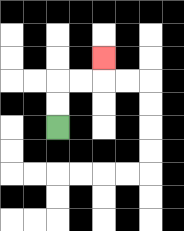{'start': '[2, 5]', 'end': '[4, 2]', 'path_directions': 'U,U,R,R,U', 'path_coordinates': '[[2, 5], [2, 4], [2, 3], [3, 3], [4, 3], [4, 2]]'}